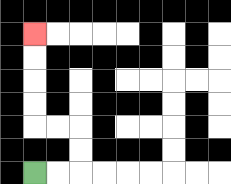{'start': '[1, 7]', 'end': '[1, 1]', 'path_directions': 'R,R,U,U,L,L,U,U,U,U', 'path_coordinates': '[[1, 7], [2, 7], [3, 7], [3, 6], [3, 5], [2, 5], [1, 5], [1, 4], [1, 3], [1, 2], [1, 1]]'}